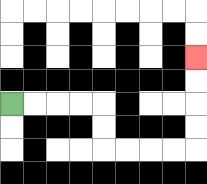{'start': '[0, 4]', 'end': '[8, 2]', 'path_directions': 'R,R,R,R,D,D,R,R,R,R,U,U,U,U', 'path_coordinates': '[[0, 4], [1, 4], [2, 4], [3, 4], [4, 4], [4, 5], [4, 6], [5, 6], [6, 6], [7, 6], [8, 6], [8, 5], [8, 4], [8, 3], [8, 2]]'}